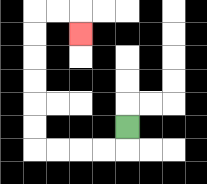{'start': '[5, 5]', 'end': '[3, 1]', 'path_directions': 'D,L,L,L,L,U,U,U,U,U,U,R,R,D', 'path_coordinates': '[[5, 5], [5, 6], [4, 6], [3, 6], [2, 6], [1, 6], [1, 5], [1, 4], [1, 3], [1, 2], [1, 1], [1, 0], [2, 0], [3, 0], [3, 1]]'}